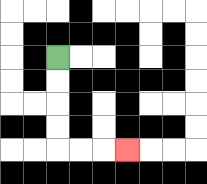{'start': '[2, 2]', 'end': '[5, 6]', 'path_directions': 'D,D,D,D,R,R,R', 'path_coordinates': '[[2, 2], [2, 3], [2, 4], [2, 5], [2, 6], [3, 6], [4, 6], [5, 6]]'}